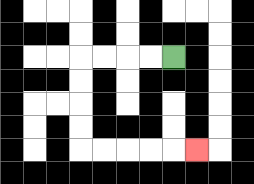{'start': '[7, 2]', 'end': '[8, 6]', 'path_directions': 'L,L,L,L,D,D,D,D,R,R,R,R,R', 'path_coordinates': '[[7, 2], [6, 2], [5, 2], [4, 2], [3, 2], [3, 3], [3, 4], [3, 5], [3, 6], [4, 6], [5, 6], [6, 6], [7, 6], [8, 6]]'}